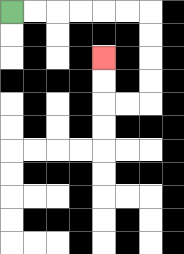{'start': '[0, 0]', 'end': '[4, 2]', 'path_directions': 'R,R,R,R,R,R,D,D,D,D,L,L,U,U', 'path_coordinates': '[[0, 0], [1, 0], [2, 0], [3, 0], [4, 0], [5, 0], [6, 0], [6, 1], [6, 2], [6, 3], [6, 4], [5, 4], [4, 4], [4, 3], [4, 2]]'}